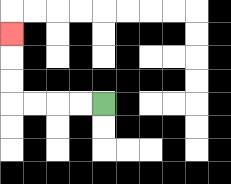{'start': '[4, 4]', 'end': '[0, 1]', 'path_directions': 'L,L,L,L,U,U,U', 'path_coordinates': '[[4, 4], [3, 4], [2, 4], [1, 4], [0, 4], [0, 3], [0, 2], [0, 1]]'}